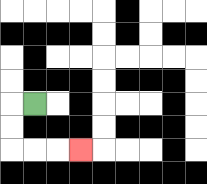{'start': '[1, 4]', 'end': '[3, 6]', 'path_directions': 'L,D,D,R,R,R', 'path_coordinates': '[[1, 4], [0, 4], [0, 5], [0, 6], [1, 6], [2, 6], [3, 6]]'}